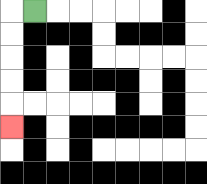{'start': '[1, 0]', 'end': '[0, 5]', 'path_directions': 'L,D,D,D,D,D', 'path_coordinates': '[[1, 0], [0, 0], [0, 1], [0, 2], [0, 3], [0, 4], [0, 5]]'}